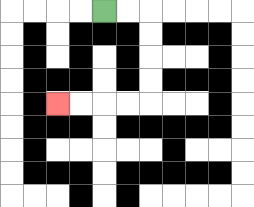{'start': '[4, 0]', 'end': '[2, 4]', 'path_directions': 'R,R,D,D,D,D,L,L,L,L', 'path_coordinates': '[[4, 0], [5, 0], [6, 0], [6, 1], [6, 2], [6, 3], [6, 4], [5, 4], [4, 4], [3, 4], [2, 4]]'}